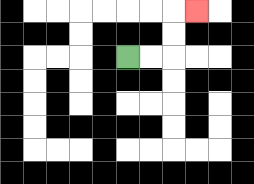{'start': '[5, 2]', 'end': '[8, 0]', 'path_directions': 'R,R,U,U,R', 'path_coordinates': '[[5, 2], [6, 2], [7, 2], [7, 1], [7, 0], [8, 0]]'}